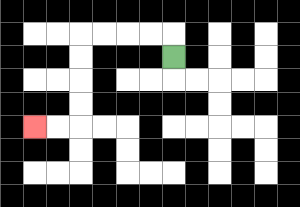{'start': '[7, 2]', 'end': '[1, 5]', 'path_directions': 'U,L,L,L,L,D,D,D,D,L,L', 'path_coordinates': '[[7, 2], [7, 1], [6, 1], [5, 1], [4, 1], [3, 1], [3, 2], [3, 3], [3, 4], [3, 5], [2, 5], [1, 5]]'}